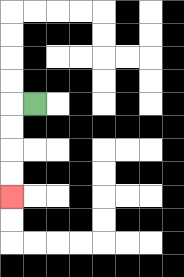{'start': '[1, 4]', 'end': '[0, 8]', 'path_directions': 'L,D,D,D,D', 'path_coordinates': '[[1, 4], [0, 4], [0, 5], [0, 6], [0, 7], [0, 8]]'}